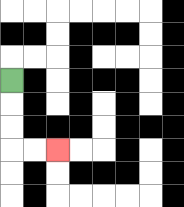{'start': '[0, 3]', 'end': '[2, 6]', 'path_directions': 'D,D,D,R,R', 'path_coordinates': '[[0, 3], [0, 4], [0, 5], [0, 6], [1, 6], [2, 6]]'}